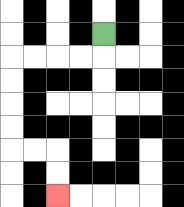{'start': '[4, 1]', 'end': '[2, 8]', 'path_directions': 'D,L,L,L,L,D,D,D,D,R,R,D,D', 'path_coordinates': '[[4, 1], [4, 2], [3, 2], [2, 2], [1, 2], [0, 2], [0, 3], [0, 4], [0, 5], [0, 6], [1, 6], [2, 6], [2, 7], [2, 8]]'}